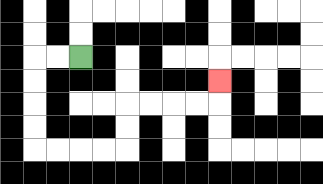{'start': '[3, 2]', 'end': '[9, 3]', 'path_directions': 'L,L,D,D,D,D,R,R,R,R,U,U,R,R,R,R,U', 'path_coordinates': '[[3, 2], [2, 2], [1, 2], [1, 3], [1, 4], [1, 5], [1, 6], [2, 6], [3, 6], [4, 6], [5, 6], [5, 5], [5, 4], [6, 4], [7, 4], [8, 4], [9, 4], [9, 3]]'}